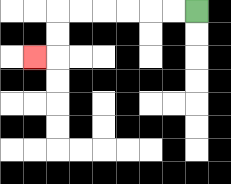{'start': '[8, 0]', 'end': '[1, 2]', 'path_directions': 'L,L,L,L,L,L,D,D,L', 'path_coordinates': '[[8, 0], [7, 0], [6, 0], [5, 0], [4, 0], [3, 0], [2, 0], [2, 1], [2, 2], [1, 2]]'}